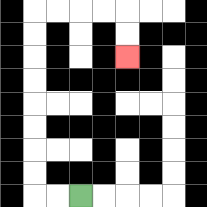{'start': '[3, 8]', 'end': '[5, 2]', 'path_directions': 'L,L,U,U,U,U,U,U,U,U,R,R,R,R,D,D', 'path_coordinates': '[[3, 8], [2, 8], [1, 8], [1, 7], [1, 6], [1, 5], [1, 4], [1, 3], [1, 2], [1, 1], [1, 0], [2, 0], [3, 0], [4, 0], [5, 0], [5, 1], [5, 2]]'}